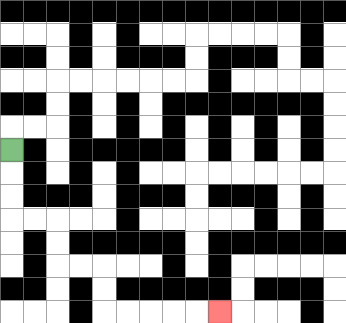{'start': '[0, 6]', 'end': '[9, 13]', 'path_directions': 'D,D,D,R,R,D,D,R,R,D,D,R,R,R,R,R', 'path_coordinates': '[[0, 6], [0, 7], [0, 8], [0, 9], [1, 9], [2, 9], [2, 10], [2, 11], [3, 11], [4, 11], [4, 12], [4, 13], [5, 13], [6, 13], [7, 13], [8, 13], [9, 13]]'}